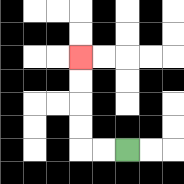{'start': '[5, 6]', 'end': '[3, 2]', 'path_directions': 'L,L,U,U,U,U', 'path_coordinates': '[[5, 6], [4, 6], [3, 6], [3, 5], [3, 4], [3, 3], [3, 2]]'}